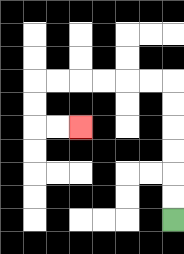{'start': '[7, 9]', 'end': '[3, 5]', 'path_directions': 'U,U,U,U,U,U,L,L,L,L,L,L,D,D,R,R', 'path_coordinates': '[[7, 9], [7, 8], [7, 7], [7, 6], [7, 5], [7, 4], [7, 3], [6, 3], [5, 3], [4, 3], [3, 3], [2, 3], [1, 3], [1, 4], [1, 5], [2, 5], [3, 5]]'}